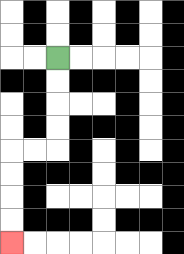{'start': '[2, 2]', 'end': '[0, 10]', 'path_directions': 'D,D,D,D,L,L,D,D,D,D', 'path_coordinates': '[[2, 2], [2, 3], [2, 4], [2, 5], [2, 6], [1, 6], [0, 6], [0, 7], [0, 8], [0, 9], [0, 10]]'}